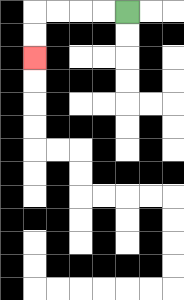{'start': '[5, 0]', 'end': '[1, 2]', 'path_directions': 'L,L,L,L,D,D', 'path_coordinates': '[[5, 0], [4, 0], [3, 0], [2, 0], [1, 0], [1, 1], [1, 2]]'}